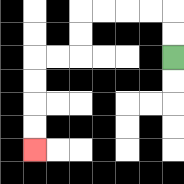{'start': '[7, 2]', 'end': '[1, 6]', 'path_directions': 'U,U,L,L,L,L,D,D,L,L,D,D,D,D', 'path_coordinates': '[[7, 2], [7, 1], [7, 0], [6, 0], [5, 0], [4, 0], [3, 0], [3, 1], [3, 2], [2, 2], [1, 2], [1, 3], [1, 4], [1, 5], [1, 6]]'}